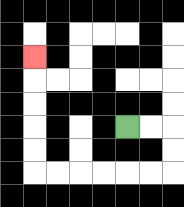{'start': '[5, 5]', 'end': '[1, 2]', 'path_directions': 'R,R,D,D,L,L,L,L,L,L,U,U,U,U,U', 'path_coordinates': '[[5, 5], [6, 5], [7, 5], [7, 6], [7, 7], [6, 7], [5, 7], [4, 7], [3, 7], [2, 7], [1, 7], [1, 6], [1, 5], [1, 4], [1, 3], [1, 2]]'}